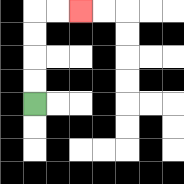{'start': '[1, 4]', 'end': '[3, 0]', 'path_directions': 'U,U,U,U,R,R', 'path_coordinates': '[[1, 4], [1, 3], [1, 2], [1, 1], [1, 0], [2, 0], [3, 0]]'}